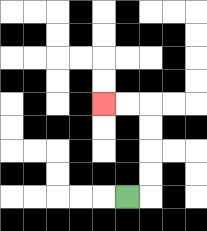{'start': '[5, 8]', 'end': '[4, 4]', 'path_directions': 'R,U,U,U,U,L,L', 'path_coordinates': '[[5, 8], [6, 8], [6, 7], [6, 6], [6, 5], [6, 4], [5, 4], [4, 4]]'}